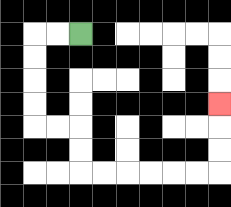{'start': '[3, 1]', 'end': '[9, 4]', 'path_directions': 'L,L,D,D,D,D,R,R,D,D,R,R,R,R,R,R,U,U,U', 'path_coordinates': '[[3, 1], [2, 1], [1, 1], [1, 2], [1, 3], [1, 4], [1, 5], [2, 5], [3, 5], [3, 6], [3, 7], [4, 7], [5, 7], [6, 7], [7, 7], [8, 7], [9, 7], [9, 6], [9, 5], [9, 4]]'}